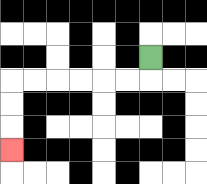{'start': '[6, 2]', 'end': '[0, 6]', 'path_directions': 'D,L,L,L,L,L,L,D,D,D', 'path_coordinates': '[[6, 2], [6, 3], [5, 3], [4, 3], [3, 3], [2, 3], [1, 3], [0, 3], [0, 4], [0, 5], [0, 6]]'}